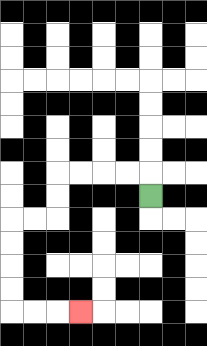{'start': '[6, 8]', 'end': '[3, 13]', 'path_directions': 'U,L,L,L,L,D,D,L,L,D,D,D,D,R,R,R', 'path_coordinates': '[[6, 8], [6, 7], [5, 7], [4, 7], [3, 7], [2, 7], [2, 8], [2, 9], [1, 9], [0, 9], [0, 10], [0, 11], [0, 12], [0, 13], [1, 13], [2, 13], [3, 13]]'}